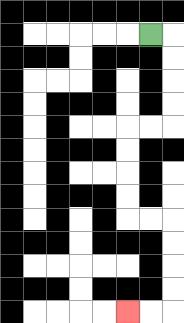{'start': '[6, 1]', 'end': '[5, 13]', 'path_directions': 'R,D,D,D,D,L,L,D,D,D,D,R,R,D,D,D,D,L,L', 'path_coordinates': '[[6, 1], [7, 1], [7, 2], [7, 3], [7, 4], [7, 5], [6, 5], [5, 5], [5, 6], [5, 7], [5, 8], [5, 9], [6, 9], [7, 9], [7, 10], [7, 11], [7, 12], [7, 13], [6, 13], [5, 13]]'}